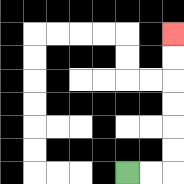{'start': '[5, 7]', 'end': '[7, 1]', 'path_directions': 'R,R,U,U,U,U,U,U', 'path_coordinates': '[[5, 7], [6, 7], [7, 7], [7, 6], [7, 5], [7, 4], [7, 3], [7, 2], [7, 1]]'}